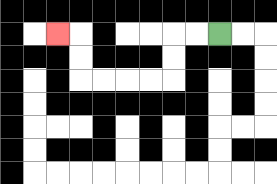{'start': '[9, 1]', 'end': '[2, 1]', 'path_directions': 'L,L,D,D,L,L,L,L,U,U,L', 'path_coordinates': '[[9, 1], [8, 1], [7, 1], [7, 2], [7, 3], [6, 3], [5, 3], [4, 3], [3, 3], [3, 2], [3, 1], [2, 1]]'}